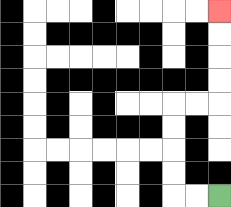{'start': '[9, 8]', 'end': '[9, 0]', 'path_directions': 'L,L,U,U,U,U,R,R,U,U,U,U', 'path_coordinates': '[[9, 8], [8, 8], [7, 8], [7, 7], [7, 6], [7, 5], [7, 4], [8, 4], [9, 4], [9, 3], [9, 2], [9, 1], [9, 0]]'}